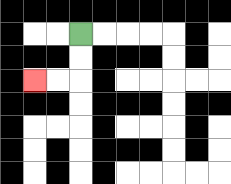{'start': '[3, 1]', 'end': '[1, 3]', 'path_directions': 'D,D,L,L', 'path_coordinates': '[[3, 1], [3, 2], [3, 3], [2, 3], [1, 3]]'}